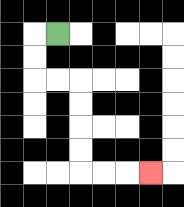{'start': '[2, 1]', 'end': '[6, 7]', 'path_directions': 'L,D,D,R,R,D,D,D,D,R,R,R', 'path_coordinates': '[[2, 1], [1, 1], [1, 2], [1, 3], [2, 3], [3, 3], [3, 4], [3, 5], [3, 6], [3, 7], [4, 7], [5, 7], [6, 7]]'}